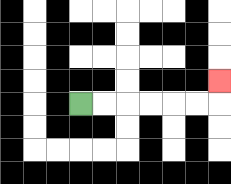{'start': '[3, 4]', 'end': '[9, 3]', 'path_directions': 'R,R,R,R,R,R,U', 'path_coordinates': '[[3, 4], [4, 4], [5, 4], [6, 4], [7, 4], [8, 4], [9, 4], [9, 3]]'}